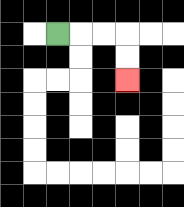{'start': '[2, 1]', 'end': '[5, 3]', 'path_directions': 'R,R,R,D,D', 'path_coordinates': '[[2, 1], [3, 1], [4, 1], [5, 1], [5, 2], [5, 3]]'}